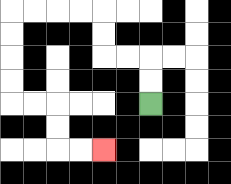{'start': '[6, 4]', 'end': '[4, 6]', 'path_directions': 'U,U,L,L,U,U,L,L,L,L,D,D,D,D,R,R,D,D,R,R', 'path_coordinates': '[[6, 4], [6, 3], [6, 2], [5, 2], [4, 2], [4, 1], [4, 0], [3, 0], [2, 0], [1, 0], [0, 0], [0, 1], [0, 2], [0, 3], [0, 4], [1, 4], [2, 4], [2, 5], [2, 6], [3, 6], [4, 6]]'}